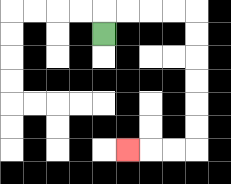{'start': '[4, 1]', 'end': '[5, 6]', 'path_directions': 'U,R,R,R,R,D,D,D,D,D,D,L,L,L', 'path_coordinates': '[[4, 1], [4, 0], [5, 0], [6, 0], [7, 0], [8, 0], [8, 1], [8, 2], [8, 3], [8, 4], [8, 5], [8, 6], [7, 6], [6, 6], [5, 6]]'}